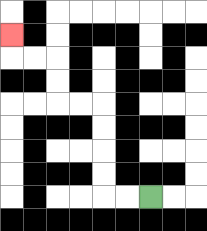{'start': '[6, 8]', 'end': '[0, 1]', 'path_directions': 'L,L,U,U,U,U,L,L,U,U,L,L,U', 'path_coordinates': '[[6, 8], [5, 8], [4, 8], [4, 7], [4, 6], [4, 5], [4, 4], [3, 4], [2, 4], [2, 3], [2, 2], [1, 2], [0, 2], [0, 1]]'}